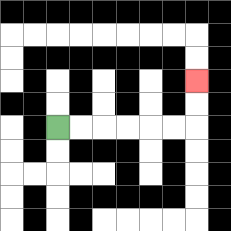{'start': '[2, 5]', 'end': '[8, 3]', 'path_directions': 'R,R,R,R,R,R,U,U', 'path_coordinates': '[[2, 5], [3, 5], [4, 5], [5, 5], [6, 5], [7, 5], [8, 5], [8, 4], [8, 3]]'}